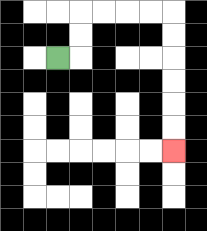{'start': '[2, 2]', 'end': '[7, 6]', 'path_directions': 'R,U,U,R,R,R,R,D,D,D,D,D,D', 'path_coordinates': '[[2, 2], [3, 2], [3, 1], [3, 0], [4, 0], [5, 0], [6, 0], [7, 0], [7, 1], [7, 2], [7, 3], [7, 4], [7, 5], [7, 6]]'}